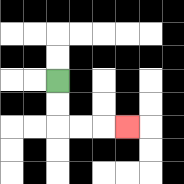{'start': '[2, 3]', 'end': '[5, 5]', 'path_directions': 'D,D,R,R,R', 'path_coordinates': '[[2, 3], [2, 4], [2, 5], [3, 5], [4, 5], [5, 5]]'}